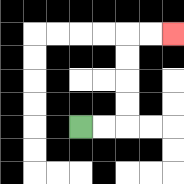{'start': '[3, 5]', 'end': '[7, 1]', 'path_directions': 'R,R,U,U,U,U,R,R', 'path_coordinates': '[[3, 5], [4, 5], [5, 5], [5, 4], [5, 3], [5, 2], [5, 1], [6, 1], [7, 1]]'}